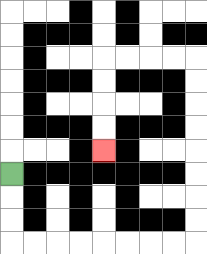{'start': '[0, 7]', 'end': '[4, 6]', 'path_directions': 'D,D,D,R,R,R,R,R,R,R,R,U,U,U,U,U,U,U,U,L,L,L,L,D,D,D,D', 'path_coordinates': '[[0, 7], [0, 8], [0, 9], [0, 10], [1, 10], [2, 10], [3, 10], [4, 10], [5, 10], [6, 10], [7, 10], [8, 10], [8, 9], [8, 8], [8, 7], [8, 6], [8, 5], [8, 4], [8, 3], [8, 2], [7, 2], [6, 2], [5, 2], [4, 2], [4, 3], [4, 4], [4, 5], [4, 6]]'}